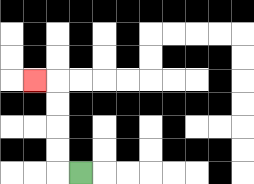{'start': '[3, 7]', 'end': '[1, 3]', 'path_directions': 'L,U,U,U,U,L', 'path_coordinates': '[[3, 7], [2, 7], [2, 6], [2, 5], [2, 4], [2, 3], [1, 3]]'}